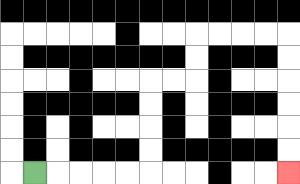{'start': '[1, 7]', 'end': '[12, 7]', 'path_directions': 'R,R,R,R,R,U,U,U,U,R,R,U,U,R,R,R,R,D,D,D,D,D,D', 'path_coordinates': '[[1, 7], [2, 7], [3, 7], [4, 7], [5, 7], [6, 7], [6, 6], [6, 5], [6, 4], [6, 3], [7, 3], [8, 3], [8, 2], [8, 1], [9, 1], [10, 1], [11, 1], [12, 1], [12, 2], [12, 3], [12, 4], [12, 5], [12, 6], [12, 7]]'}